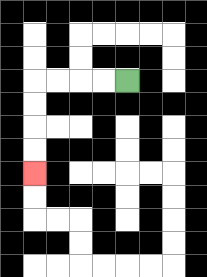{'start': '[5, 3]', 'end': '[1, 7]', 'path_directions': 'L,L,L,L,D,D,D,D', 'path_coordinates': '[[5, 3], [4, 3], [3, 3], [2, 3], [1, 3], [1, 4], [1, 5], [1, 6], [1, 7]]'}